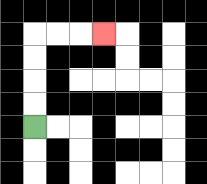{'start': '[1, 5]', 'end': '[4, 1]', 'path_directions': 'U,U,U,U,R,R,R', 'path_coordinates': '[[1, 5], [1, 4], [1, 3], [1, 2], [1, 1], [2, 1], [3, 1], [4, 1]]'}